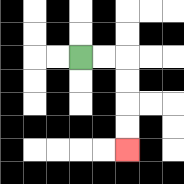{'start': '[3, 2]', 'end': '[5, 6]', 'path_directions': 'R,R,D,D,D,D', 'path_coordinates': '[[3, 2], [4, 2], [5, 2], [5, 3], [5, 4], [5, 5], [5, 6]]'}